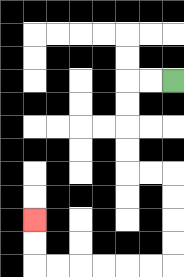{'start': '[7, 3]', 'end': '[1, 9]', 'path_directions': 'L,L,D,D,D,D,R,R,D,D,D,D,L,L,L,L,L,L,U,U', 'path_coordinates': '[[7, 3], [6, 3], [5, 3], [5, 4], [5, 5], [5, 6], [5, 7], [6, 7], [7, 7], [7, 8], [7, 9], [7, 10], [7, 11], [6, 11], [5, 11], [4, 11], [3, 11], [2, 11], [1, 11], [1, 10], [1, 9]]'}